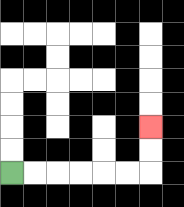{'start': '[0, 7]', 'end': '[6, 5]', 'path_directions': 'R,R,R,R,R,R,U,U', 'path_coordinates': '[[0, 7], [1, 7], [2, 7], [3, 7], [4, 7], [5, 7], [6, 7], [6, 6], [6, 5]]'}